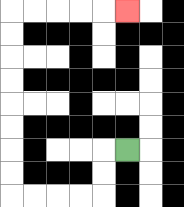{'start': '[5, 6]', 'end': '[5, 0]', 'path_directions': 'L,D,D,L,L,L,L,U,U,U,U,U,U,U,U,R,R,R,R,R', 'path_coordinates': '[[5, 6], [4, 6], [4, 7], [4, 8], [3, 8], [2, 8], [1, 8], [0, 8], [0, 7], [0, 6], [0, 5], [0, 4], [0, 3], [0, 2], [0, 1], [0, 0], [1, 0], [2, 0], [3, 0], [4, 0], [5, 0]]'}